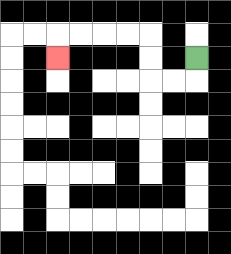{'start': '[8, 2]', 'end': '[2, 2]', 'path_directions': 'D,L,L,U,U,L,L,L,L,D', 'path_coordinates': '[[8, 2], [8, 3], [7, 3], [6, 3], [6, 2], [6, 1], [5, 1], [4, 1], [3, 1], [2, 1], [2, 2]]'}